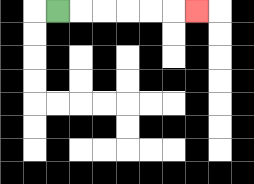{'start': '[2, 0]', 'end': '[8, 0]', 'path_directions': 'R,R,R,R,R,R', 'path_coordinates': '[[2, 0], [3, 0], [4, 0], [5, 0], [6, 0], [7, 0], [8, 0]]'}